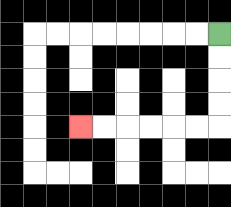{'start': '[9, 1]', 'end': '[3, 5]', 'path_directions': 'D,D,D,D,L,L,L,L,L,L', 'path_coordinates': '[[9, 1], [9, 2], [9, 3], [9, 4], [9, 5], [8, 5], [7, 5], [6, 5], [5, 5], [4, 5], [3, 5]]'}